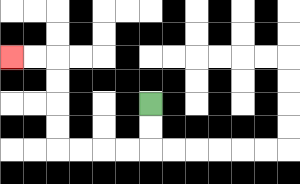{'start': '[6, 4]', 'end': '[0, 2]', 'path_directions': 'D,D,L,L,L,L,U,U,U,U,L,L', 'path_coordinates': '[[6, 4], [6, 5], [6, 6], [5, 6], [4, 6], [3, 6], [2, 6], [2, 5], [2, 4], [2, 3], [2, 2], [1, 2], [0, 2]]'}